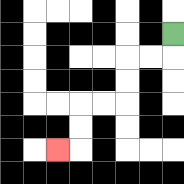{'start': '[7, 1]', 'end': '[2, 6]', 'path_directions': 'D,L,L,D,D,L,L,D,D,L', 'path_coordinates': '[[7, 1], [7, 2], [6, 2], [5, 2], [5, 3], [5, 4], [4, 4], [3, 4], [3, 5], [3, 6], [2, 6]]'}